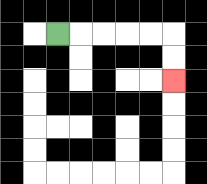{'start': '[2, 1]', 'end': '[7, 3]', 'path_directions': 'R,R,R,R,R,D,D', 'path_coordinates': '[[2, 1], [3, 1], [4, 1], [5, 1], [6, 1], [7, 1], [7, 2], [7, 3]]'}